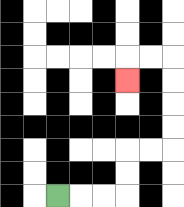{'start': '[2, 8]', 'end': '[5, 3]', 'path_directions': 'R,R,R,U,U,R,R,U,U,U,U,L,L,D', 'path_coordinates': '[[2, 8], [3, 8], [4, 8], [5, 8], [5, 7], [5, 6], [6, 6], [7, 6], [7, 5], [7, 4], [7, 3], [7, 2], [6, 2], [5, 2], [5, 3]]'}